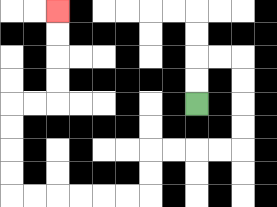{'start': '[8, 4]', 'end': '[2, 0]', 'path_directions': 'U,U,R,R,D,D,D,D,L,L,L,L,D,D,L,L,L,L,L,L,U,U,U,U,R,R,U,U,U,U', 'path_coordinates': '[[8, 4], [8, 3], [8, 2], [9, 2], [10, 2], [10, 3], [10, 4], [10, 5], [10, 6], [9, 6], [8, 6], [7, 6], [6, 6], [6, 7], [6, 8], [5, 8], [4, 8], [3, 8], [2, 8], [1, 8], [0, 8], [0, 7], [0, 6], [0, 5], [0, 4], [1, 4], [2, 4], [2, 3], [2, 2], [2, 1], [2, 0]]'}